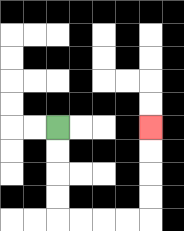{'start': '[2, 5]', 'end': '[6, 5]', 'path_directions': 'D,D,D,D,R,R,R,R,U,U,U,U', 'path_coordinates': '[[2, 5], [2, 6], [2, 7], [2, 8], [2, 9], [3, 9], [4, 9], [5, 9], [6, 9], [6, 8], [6, 7], [6, 6], [6, 5]]'}